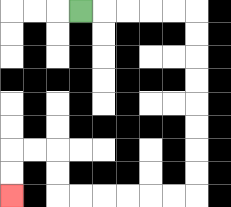{'start': '[3, 0]', 'end': '[0, 8]', 'path_directions': 'R,R,R,R,R,D,D,D,D,D,D,D,D,L,L,L,L,L,L,U,U,L,L,D,D', 'path_coordinates': '[[3, 0], [4, 0], [5, 0], [6, 0], [7, 0], [8, 0], [8, 1], [8, 2], [8, 3], [8, 4], [8, 5], [8, 6], [8, 7], [8, 8], [7, 8], [6, 8], [5, 8], [4, 8], [3, 8], [2, 8], [2, 7], [2, 6], [1, 6], [0, 6], [0, 7], [0, 8]]'}